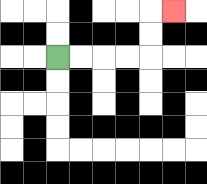{'start': '[2, 2]', 'end': '[7, 0]', 'path_directions': 'R,R,R,R,U,U,R', 'path_coordinates': '[[2, 2], [3, 2], [4, 2], [5, 2], [6, 2], [6, 1], [6, 0], [7, 0]]'}